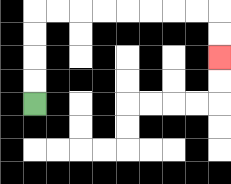{'start': '[1, 4]', 'end': '[9, 2]', 'path_directions': 'U,U,U,U,R,R,R,R,R,R,R,R,D,D', 'path_coordinates': '[[1, 4], [1, 3], [1, 2], [1, 1], [1, 0], [2, 0], [3, 0], [4, 0], [5, 0], [6, 0], [7, 0], [8, 0], [9, 0], [9, 1], [9, 2]]'}